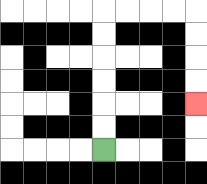{'start': '[4, 6]', 'end': '[8, 4]', 'path_directions': 'U,U,U,U,U,U,R,R,R,R,D,D,D,D', 'path_coordinates': '[[4, 6], [4, 5], [4, 4], [4, 3], [4, 2], [4, 1], [4, 0], [5, 0], [6, 0], [7, 0], [8, 0], [8, 1], [8, 2], [8, 3], [8, 4]]'}